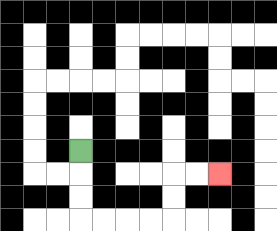{'start': '[3, 6]', 'end': '[9, 7]', 'path_directions': 'D,D,D,R,R,R,R,U,U,R,R', 'path_coordinates': '[[3, 6], [3, 7], [3, 8], [3, 9], [4, 9], [5, 9], [6, 9], [7, 9], [7, 8], [7, 7], [8, 7], [9, 7]]'}